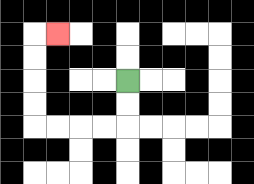{'start': '[5, 3]', 'end': '[2, 1]', 'path_directions': 'D,D,L,L,L,L,U,U,U,U,R', 'path_coordinates': '[[5, 3], [5, 4], [5, 5], [4, 5], [3, 5], [2, 5], [1, 5], [1, 4], [1, 3], [1, 2], [1, 1], [2, 1]]'}